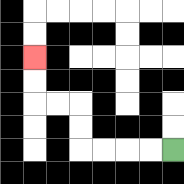{'start': '[7, 6]', 'end': '[1, 2]', 'path_directions': 'L,L,L,L,U,U,L,L,U,U', 'path_coordinates': '[[7, 6], [6, 6], [5, 6], [4, 6], [3, 6], [3, 5], [3, 4], [2, 4], [1, 4], [1, 3], [1, 2]]'}